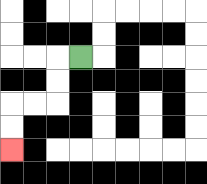{'start': '[3, 2]', 'end': '[0, 6]', 'path_directions': 'L,D,D,L,L,D,D', 'path_coordinates': '[[3, 2], [2, 2], [2, 3], [2, 4], [1, 4], [0, 4], [0, 5], [0, 6]]'}